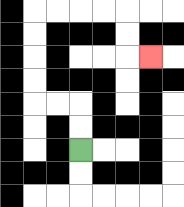{'start': '[3, 6]', 'end': '[6, 2]', 'path_directions': 'U,U,L,L,U,U,U,U,R,R,R,R,D,D,R', 'path_coordinates': '[[3, 6], [3, 5], [3, 4], [2, 4], [1, 4], [1, 3], [1, 2], [1, 1], [1, 0], [2, 0], [3, 0], [4, 0], [5, 0], [5, 1], [5, 2], [6, 2]]'}